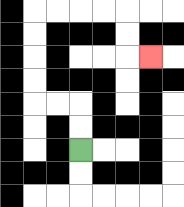{'start': '[3, 6]', 'end': '[6, 2]', 'path_directions': 'U,U,L,L,U,U,U,U,R,R,R,R,D,D,R', 'path_coordinates': '[[3, 6], [3, 5], [3, 4], [2, 4], [1, 4], [1, 3], [1, 2], [1, 1], [1, 0], [2, 0], [3, 0], [4, 0], [5, 0], [5, 1], [5, 2], [6, 2]]'}